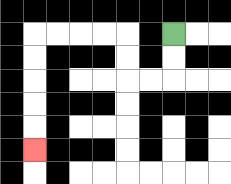{'start': '[7, 1]', 'end': '[1, 6]', 'path_directions': 'D,D,L,L,U,U,L,L,L,L,D,D,D,D,D', 'path_coordinates': '[[7, 1], [7, 2], [7, 3], [6, 3], [5, 3], [5, 2], [5, 1], [4, 1], [3, 1], [2, 1], [1, 1], [1, 2], [1, 3], [1, 4], [1, 5], [1, 6]]'}